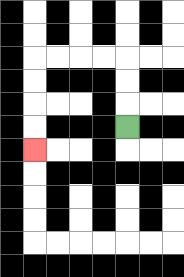{'start': '[5, 5]', 'end': '[1, 6]', 'path_directions': 'U,U,U,L,L,L,L,D,D,D,D', 'path_coordinates': '[[5, 5], [5, 4], [5, 3], [5, 2], [4, 2], [3, 2], [2, 2], [1, 2], [1, 3], [1, 4], [1, 5], [1, 6]]'}